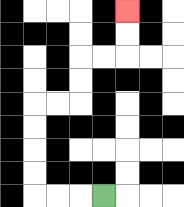{'start': '[4, 8]', 'end': '[5, 0]', 'path_directions': 'L,L,L,U,U,U,U,R,R,U,U,R,R,U,U', 'path_coordinates': '[[4, 8], [3, 8], [2, 8], [1, 8], [1, 7], [1, 6], [1, 5], [1, 4], [2, 4], [3, 4], [3, 3], [3, 2], [4, 2], [5, 2], [5, 1], [5, 0]]'}